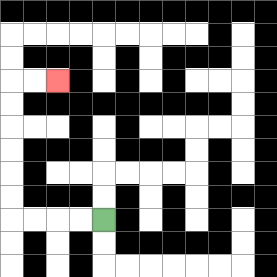{'start': '[4, 9]', 'end': '[2, 3]', 'path_directions': 'L,L,L,L,U,U,U,U,U,U,R,R', 'path_coordinates': '[[4, 9], [3, 9], [2, 9], [1, 9], [0, 9], [0, 8], [0, 7], [0, 6], [0, 5], [0, 4], [0, 3], [1, 3], [2, 3]]'}